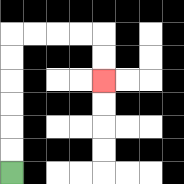{'start': '[0, 7]', 'end': '[4, 3]', 'path_directions': 'U,U,U,U,U,U,R,R,R,R,D,D', 'path_coordinates': '[[0, 7], [0, 6], [0, 5], [0, 4], [0, 3], [0, 2], [0, 1], [1, 1], [2, 1], [3, 1], [4, 1], [4, 2], [4, 3]]'}